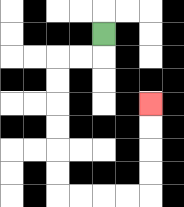{'start': '[4, 1]', 'end': '[6, 4]', 'path_directions': 'D,L,L,D,D,D,D,D,D,R,R,R,R,U,U,U,U', 'path_coordinates': '[[4, 1], [4, 2], [3, 2], [2, 2], [2, 3], [2, 4], [2, 5], [2, 6], [2, 7], [2, 8], [3, 8], [4, 8], [5, 8], [6, 8], [6, 7], [6, 6], [6, 5], [6, 4]]'}